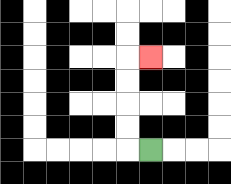{'start': '[6, 6]', 'end': '[6, 2]', 'path_directions': 'L,U,U,U,U,R', 'path_coordinates': '[[6, 6], [5, 6], [5, 5], [5, 4], [5, 3], [5, 2], [6, 2]]'}